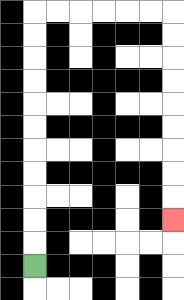{'start': '[1, 11]', 'end': '[7, 9]', 'path_directions': 'U,U,U,U,U,U,U,U,U,U,U,R,R,R,R,R,R,D,D,D,D,D,D,D,D,D', 'path_coordinates': '[[1, 11], [1, 10], [1, 9], [1, 8], [1, 7], [1, 6], [1, 5], [1, 4], [1, 3], [1, 2], [1, 1], [1, 0], [2, 0], [3, 0], [4, 0], [5, 0], [6, 0], [7, 0], [7, 1], [7, 2], [7, 3], [7, 4], [7, 5], [7, 6], [7, 7], [7, 8], [7, 9]]'}